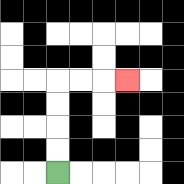{'start': '[2, 7]', 'end': '[5, 3]', 'path_directions': 'U,U,U,U,R,R,R', 'path_coordinates': '[[2, 7], [2, 6], [2, 5], [2, 4], [2, 3], [3, 3], [4, 3], [5, 3]]'}